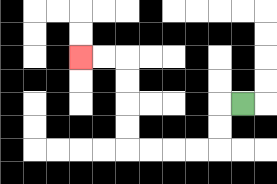{'start': '[10, 4]', 'end': '[3, 2]', 'path_directions': 'L,D,D,L,L,L,L,U,U,U,U,L,L', 'path_coordinates': '[[10, 4], [9, 4], [9, 5], [9, 6], [8, 6], [7, 6], [6, 6], [5, 6], [5, 5], [5, 4], [5, 3], [5, 2], [4, 2], [3, 2]]'}